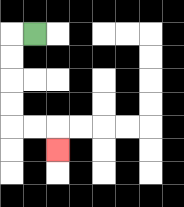{'start': '[1, 1]', 'end': '[2, 6]', 'path_directions': 'L,D,D,D,D,R,R,D', 'path_coordinates': '[[1, 1], [0, 1], [0, 2], [0, 3], [0, 4], [0, 5], [1, 5], [2, 5], [2, 6]]'}